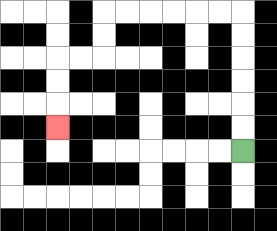{'start': '[10, 6]', 'end': '[2, 5]', 'path_directions': 'U,U,U,U,U,U,L,L,L,L,L,L,D,D,L,L,D,D,D', 'path_coordinates': '[[10, 6], [10, 5], [10, 4], [10, 3], [10, 2], [10, 1], [10, 0], [9, 0], [8, 0], [7, 0], [6, 0], [5, 0], [4, 0], [4, 1], [4, 2], [3, 2], [2, 2], [2, 3], [2, 4], [2, 5]]'}